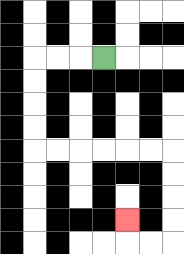{'start': '[4, 2]', 'end': '[5, 9]', 'path_directions': 'L,L,L,D,D,D,D,R,R,R,R,R,R,D,D,D,D,L,L,U', 'path_coordinates': '[[4, 2], [3, 2], [2, 2], [1, 2], [1, 3], [1, 4], [1, 5], [1, 6], [2, 6], [3, 6], [4, 6], [5, 6], [6, 6], [7, 6], [7, 7], [7, 8], [7, 9], [7, 10], [6, 10], [5, 10], [5, 9]]'}